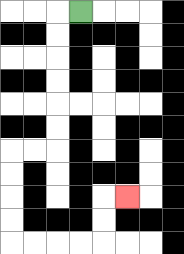{'start': '[3, 0]', 'end': '[5, 8]', 'path_directions': 'L,D,D,D,D,D,D,L,L,D,D,D,D,R,R,R,R,U,U,R', 'path_coordinates': '[[3, 0], [2, 0], [2, 1], [2, 2], [2, 3], [2, 4], [2, 5], [2, 6], [1, 6], [0, 6], [0, 7], [0, 8], [0, 9], [0, 10], [1, 10], [2, 10], [3, 10], [4, 10], [4, 9], [4, 8], [5, 8]]'}